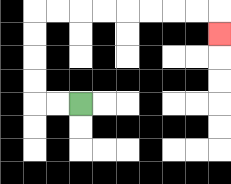{'start': '[3, 4]', 'end': '[9, 1]', 'path_directions': 'L,L,U,U,U,U,R,R,R,R,R,R,R,R,D', 'path_coordinates': '[[3, 4], [2, 4], [1, 4], [1, 3], [1, 2], [1, 1], [1, 0], [2, 0], [3, 0], [4, 0], [5, 0], [6, 0], [7, 0], [8, 0], [9, 0], [9, 1]]'}